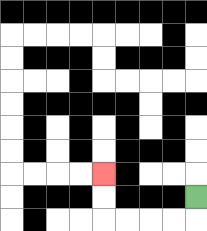{'start': '[8, 8]', 'end': '[4, 7]', 'path_directions': 'D,L,L,L,L,U,U', 'path_coordinates': '[[8, 8], [8, 9], [7, 9], [6, 9], [5, 9], [4, 9], [4, 8], [4, 7]]'}